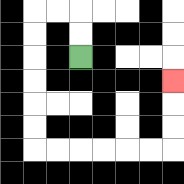{'start': '[3, 2]', 'end': '[7, 3]', 'path_directions': 'U,U,L,L,D,D,D,D,D,D,R,R,R,R,R,R,U,U,U', 'path_coordinates': '[[3, 2], [3, 1], [3, 0], [2, 0], [1, 0], [1, 1], [1, 2], [1, 3], [1, 4], [1, 5], [1, 6], [2, 6], [3, 6], [4, 6], [5, 6], [6, 6], [7, 6], [7, 5], [7, 4], [7, 3]]'}